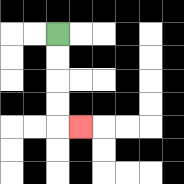{'start': '[2, 1]', 'end': '[3, 5]', 'path_directions': 'D,D,D,D,R', 'path_coordinates': '[[2, 1], [2, 2], [2, 3], [2, 4], [2, 5], [3, 5]]'}